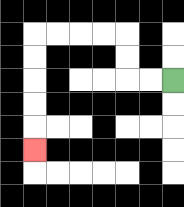{'start': '[7, 3]', 'end': '[1, 6]', 'path_directions': 'L,L,U,U,L,L,L,L,D,D,D,D,D', 'path_coordinates': '[[7, 3], [6, 3], [5, 3], [5, 2], [5, 1], [4, 1], [3, 1], [2, 1], [1, 1], [1, 2], [1, 3], [1, 4], [1, 5], [1, 6]]'}